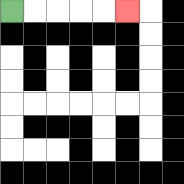{'start': '[0, 0]', 'end': '[5, 0]', 'path_directions': 'R,R,R,R,R', 'path_coordinates': '[[0, 0], [1, 0], [2, 0], [3, 0], [4, 0], [5, 0]]'}